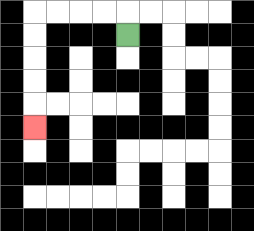{'start': '[5, 1]', 'end': '[1, 5]', 'path_directions': 'U,L,L,L,L,D,D,D,D,D', 'path_coordinates': '[[5, 1], [5, 0], [4, 0], [3, 0], [2, 0], [1, 0], [1, 1], [1, 2], [1, 3], [1, 4], [1, 5]]'}